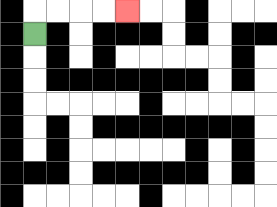{'start': '[1, 1]', 'end': '[5, 0]', 'path_directions': 'U,R,R,R,R', 'path_coordinates': '[[1, 1], [1, 0], [2, 0], [3, 0], [4, 0], [5, 0]]'}